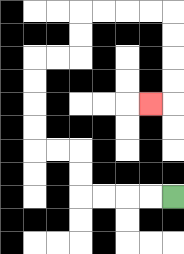{'start': '[7, 8]', 'end': '[6, 4]', 'path_directions': 'L,L,L,L,U,U,L,L,U,U,U,U,R,R,U,U,R,R,R,R,D,D,D,D,L', 'path_coordinates': '[[7, 8], [6, 8], [5, 8], [4, 8], [3, 8], [3, 7], [3, 6], [2, 6], [1, 6], [1, 5], [1, 4], [1, 3], [1, 2], [2, 2], [3, 2], [3, 1], [3, 0], [4, 0], [5, 0], [6, 0], [7, 0], [7, 1], [7, 2], [7, 3], [7, 4], [6, 4]]'}